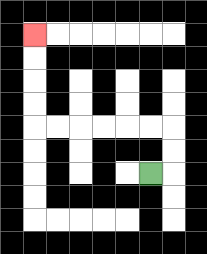{'start': '[6, 7]', 'end': '[1, 1]', 'path_directions': 'R,U,U,L,L,L,L,L,L,U,U,U,U', 'path_coordinates': '[[6, 7], [7, 7], [7, 6], [7, 5], [6, 5], [5, 5], [4, 5], [3, 5], [2, 5], [1, 5], [1, 4], [1, 3], [1, 2], [1, 1]]'}